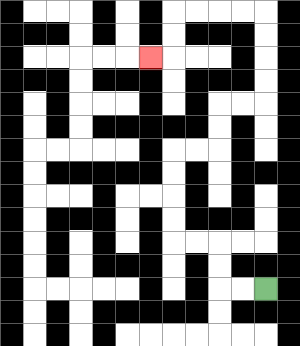{'start': '[11, 12]', 'end': '[6, 2]', 'path_directions': 'L,L,U,U,L,L,U,U,U,U,R,R,U,U,R,R,U,U,U,U,L,L,L,L,D,D,L', 'path_coordinates': '[[11, 12], [10, 12], [9, 12], [9, 11], [9, 10], [8, 10], [7, 10], [7, 9], [7, 8], [7, 7], [7, 6], [8, 6], [9, 6], [9, 5], [9, 4], [10, 4], [11, 4], [11, 3], [11, 2], [11, 1], [11, 0], [10, 0], [9, 0], [8, 0], [7, 0], [7, 1], [7, 2], [6, 2]]'}